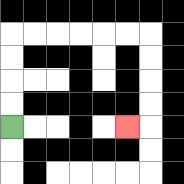{'start': '[0, 5]', 'end': '[5, 5]', 'path_directions': 'U,U,U,U,R,R,R,R,R,R,D,D,D,D,L', 'path_coordinates': '[[0, 5], [0, 4], [0, 3], [0, 2], [0, 1], [1, 1], [2, 1], [3, 1], [4, 1], [5, 1], [6, 1], [6, 2], [6, 3], [6, 4], [6, 5], [5, 5]]'}